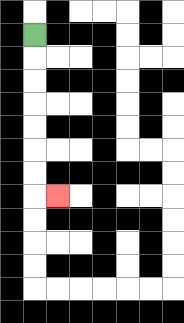{'start': '[1, 1]', 'end': '[2, 8]', 'path_directions': 'D,D,D,D,D,D,D,R', 'path_coordinates': '[[1, 1], [1, 2], [1, 3], [1, 4], [1, 5], [1, 6], [1, 7], [1, 8], [2, 8]]'}